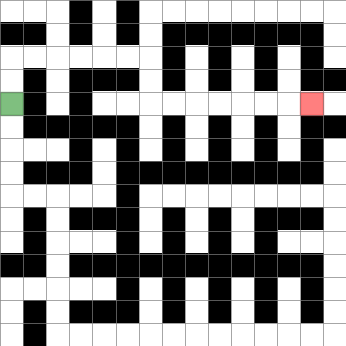{'start': '[0, 4]', 'end': '[13, 4]', 'path_directions': 'U,U,R,R,R,R,R,R,D,D,R,R,R,R,R,R,R', 'path_coordinates': '[[0, 4], [0, 3], [0, 2], [1, 2], [2, 2], [3, 2], [4, 2], [5, 2], [6, 2], [6, 3], [6, 4], [7, 4], [8, 4], [9, 4], [10, 4], [11, 4], [12, 4], [13, 4]]'}